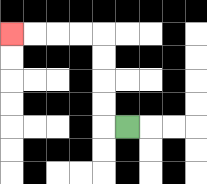{'start': '[5, 5]', 'end': '[0, 1]', 'path_directions': 'L,U,U,U,U,L,L,L,L', 'path_coordinates': '[[5, 5], [4, 5], [4, 4], [4, 3], [4, 2], [4, 1], [3, 1], [2, 1], [1, 1], [0, 1]]'}